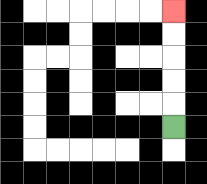{'start': '[7, 5]', 'end': '[7, 0]', 'path_directions': 'U,U,U,U,U', 'path_coordinates': '[[7, 5], [7, 4], [7, 3], [7, 2], [7, 1], [7, 0]]'}